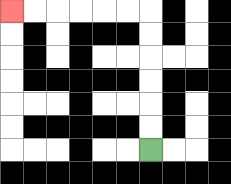{'start': '[6, 6]', 'end': '[0, 0]', 'path_directions': 'U,U,U,U,U,U,L,L,L,L,L,L', 'path_coordinates': '[[6, 6], [6, 5], [6, 4], [6, 3], [6, 2], [6, 1], [6, 0], [5, 0], [4, 0], [3, 0], [2, 0], [1, 0], [0, 0]]'}